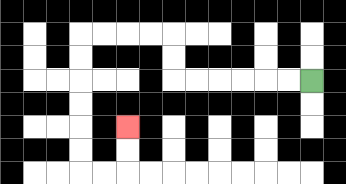{'start': '[13, 3]', 'end': '[5, 5]', 'path_directions': 'L,L,L,L,L,L,U,U,L,L,L,L,D,D,D,D,D,D,R,R,U,U', 'path_coordinates': '[[13, 3], [12, 3], [11, 3], [10, 3], [9, 3], [8, 3], [7, 3], [7, 2], [7, 1], [6, 1], [5, 1], [4, 1], [3, 1], [3, 2], [3, 3], [3, 4], [3, 5], [3, 6], [3, 7], [4, 7], [5, 7], [5, 6], [5, 5]]'}